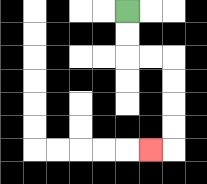{'start': '[5, 0]', 'end': '[6, 6]', 'path_directions': 'D,D,R,R,D,D,D,D,L', 'path_coordinates': '[[5, 0], [5, 1], [5, 2], [6, 2], [7, 2], [7, 3], [7, 4], [7, 5], [7, 6], [6, 6]]'}